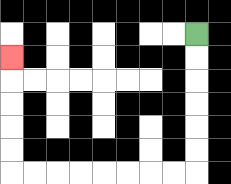{'start': '[8, 1]', 'end': '[0, 2]', 'path_directions': 'D,D,D,D,D,D,L,L,L,L,L,L,L,L,U,U,U,U,U', 'path_coordinates': '[[8, 1], [8, 2], [8, 3], [8, 4], [8, 5], [8, 6], [8, 7], [7, 7], [6, 7], [5, 7], [4, 7], [3, 7], [2, 7], [1, 7], [0, 7], [0, 6], [0, 5], [0, 4], [0, 3], [0, 2]]'}